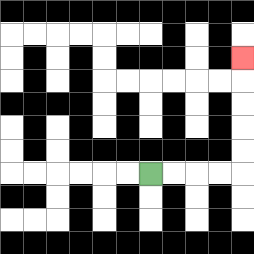{'start': '[6, 7]', 'end': '[10, 2]', 'path_directions': 'R,R,R,R,U,U,U,U,U', 'path_coordinates': '[[6, 7], [7, 7], [8, 7], [9, 7], [10, 7], [10, 6], [10, 5], [10, 4], [10, 3], [10, 2]]'}